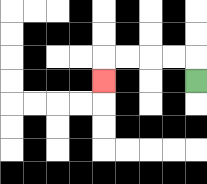{'start': '[8, 3]', 'end': '[4, 3]', 'path_directions': 'U,L,L,L,L,D', 'path_coordinates': '[[8, 3], [8, 2], [7, 2], [6, 2], [5, 2], [4, 2], [4, 3]]'}